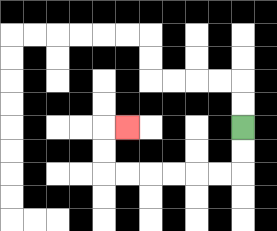{'start': '[10, 5]', 'end': '[5, 5]', 'path_directions': 'D,D,L,L,L,L,L,L,U,U,R', 'path_coordinates': '[[10, 5], [10, 6], [10, 7], [9, 7], [8, 7], [7, 7], [6, 7], [5, 7], [4, 7], [4, 6], [4, 5], [5, 5]]'}